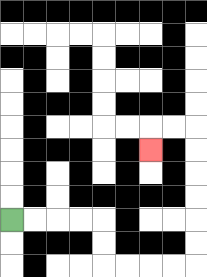{'start': '[0, 9]', 'end': '[6, 6]', 'path_directions': 'R,R,R,R,D,D,R,R,R,R,U,U,U,U,U,U,L,L,D', 'path_coordinates': '[[0, 9], [1, 9], [2, 9], [3, 9], [4, 9], [4, 10], [4, 11], [5, 11], [6, 11], [7, 11], [8, 11], [8, 10], [8, 9], [8, 8], [8, 7], [8, 6], [8, 5], [7, 5], [6, 5], [6, 6]]'}